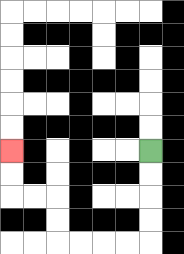{'start': '[6, 6]', 'end': '[0, 6]', 'path_directions': 'D,D,D,D,L,L,L,L,U,U,L,L,U,U', 'path_coordinates': '[[6, 6], [6, 7], [6, 8], [6, 9], [6, 10], [5, 10], [4, 10], [3, 10], [2, 10], [2, 9], [2, 8], [1, 8], [0, 8], [0, 7], [0, 6]]'}